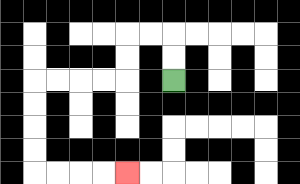{'start': '[7, 3]', 'end': '[5, 7]', 'path_directions': 'U,U,L,L,D,D,L,L,L,L,D,D,D,D,R,R,R,R', 'path_coordinates': '[[7, 3], [7, 2], [7, 1], [6, 1], [5, 1], [5, 2], [5, 3], [4, 3], [3, 3], [2, 3], [1, 3], [1, 4], [1, 5], [1, 6], [1, 7], [2, 7], [3, 7], [4, 7], [5, 7]]'}